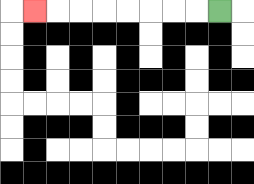{'start': '[9, 0]', 'end': '[1, 0]', 'path_directions': 'L,L,L,L,L,L,L,L', 'path_coordinates': '[[9, 0], [8, 0], [7, 0], [6, 0], [5, 0], [4, 0], [3, 0], [2, 0], [1, 0]]'}